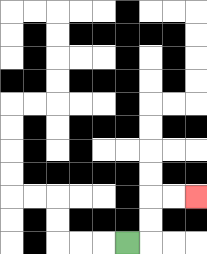{'start': '[5, 10]', 'end': '[8, 8]', 'path_directions': 'R,U,U,R,R', 'path_coordinates': '[[5, 10], [6, 10], [6, 9], [6, 8], [7, 8], [8, 8]]'}